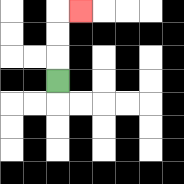{'start': '[2, 3]', 'end': '[3, 0]', 'path_directions': 'U,U,U,R', 'path_coordinates': '[[2, 3], [2, 2], [2, 1], [2, 0], [3, 0]]'}